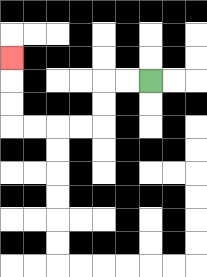{'start': '[6, 3]', 'end': '[0, 2]', 'path_directions': 'L,L,D,D,L,L,L,L,U,U,U', 'path_coordinates': '[[6, 3], [5, 3], [4, 3], [4, 4], [4, 5], [3, 5], [2, 5], [1, 5], [0, 5], [0, 4], [0, 3], [0, 2]]'}